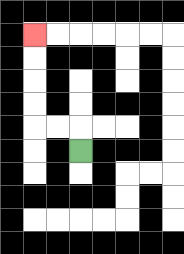{'start': '[3, 6]', 'end': '[1, 1]', 'path_directions': 'U,L,L,U,U,U,U', 'path_coordinates': '[[3, 6], [3, 5], [2, 5], [1, 5], [1, 4], [1, 3], [1, 2], [1, 1]]'}